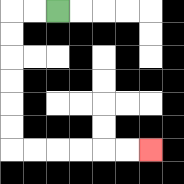{'start': '[2, 0]', 'end': '[6, 6]', 'path_directions': 'L,L,D,D,D,D,D,D,R,R,R,R,R,R', 'path_coordinates': '[[2, 0], [1, 0], [0, 0], [0, 1], [0, 2], [0, 3], [0, 4], [0, 5], [0, 6], [1, 6], [2, 6], [3, 6], [4, 6], [5, 6], [6, 6]]'}